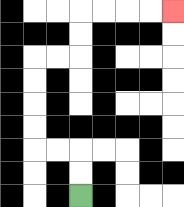{'start': '[3, 8]', 'end': '[7, 0]', 'path_directions': 'U,U,L,L,U,U,U,U,R,R,U,U,R,R,R,R', 'path_coordinates': '[[3, 8], [3, 7], [3, 6], [2, 6], [1, 6], [1, 5], [1, 4], [1, 3], [1, 2], [2, 2], [3, 2], [3, 1], [3, 0], [4, 0], [5, 0], [6, 0], [7, 0]]'}